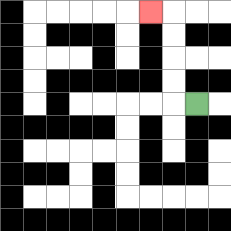{'start': '[8, 4]', 'end': '[6, 0]', 'path_directions': 'L,U,U,U,U,L', 'path_coordinates': '[[8, 4], [7, 4], [7, 3], [7, 2], [7, 1], [7, 0], [6, 0]]'}